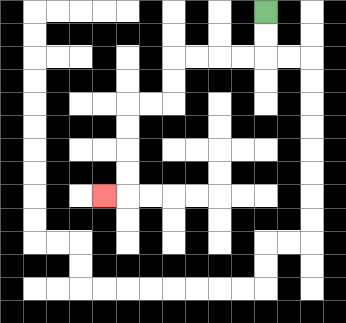{'start': '[11, 0]', 'end': '[4, 8]', 'path_directions': 'D,D,L,L,L,L,D,D,L,L,D,D,D,D,L', 'path_coordinates': '[[11, 0], [11, 1], [11, 2], [10, 2], [9, 2], [8, 2], [7, 2], [7, 3], [7, 4], [6, 4], [5, 4], [5, 5], [5, 6], [5, 7], [5, 8], [4, 8]]'}